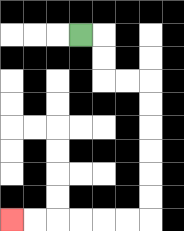{'start': '[3, 1]', 'end': '[0, 9]', 'path_directions': 'R,D,D,R,R,D,D,D,D,D,D,L,L,L,L,L,L', 'path_coordinates': '[[3, 1], [4, 1], [4, 2], [4, 3], [5, 3], [6, 3], [6, 4], [6, 5], [6, 6], [6, 7], [6, 8], [6, 9], [5, 9], [4, 9], [3, 9], [2, 9], [1, 9], [0, 9]]'}